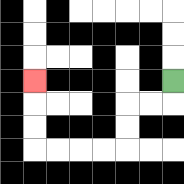{'start': '[7, 3]', 'end': '[1, 3]', 'path_directions': 'D,L,L,D,D,L,L,L,L,U,U,U', 'path_coordinates': '[[7, 3], [7, 4], [6, 4], [5, 4], [5, 5], [5, 6], [4, 6], [3, 6], [2, 6], [1, 6], [1, 5], [1, 4], [1, 3]]'}